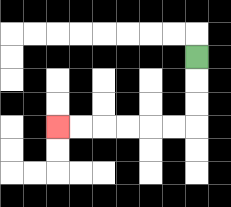{'start': '[8, 2]', 'end': '[2, 5]', 'path_directions': 'D,D,D,L,L,L,L,L,L', 'path_coordinates': '[[8, 2], [8, 3], [8, 4], [8, 5], [7, 5], [6, 5], [5, 5], [4, 5], [3, 5], [2, 5]]'}